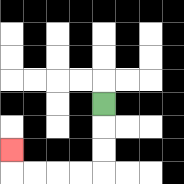{'start': '[4, 4]', 'end': '[0, 6]', 'path_directions': 'D,D,D,L,L,L,L,U', 'path_coordinates': '[[4, 4], [4, 5], [4, 6], [4, 7], [3, 7], [2, 7], [1, 7], [0, 7], [0, 6]]'}